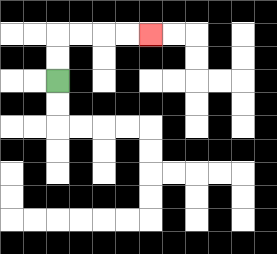{'start': '[2, 3]', 'end': '[6, 1]', 'path_directions': 'U,U,R,R,R,R', 'path_coordinates': '[[2, 3], [2, 2], [2, 1], [3, 1], [4, 1], [5, 1], [6, 1]]'}